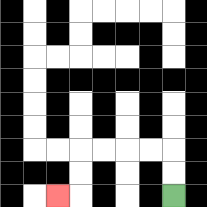{'start': '[7, 8]', 'end': '[2, 8]', 'path_directions': 'U,U,L,L,L,L,D,D,L', 'path_coordinates': '[[7, 8], [7, 7], [7, 6], [6, 6], [5, 6], [4, 6], [3, 6], [3, 7], [3, 8], [2, 8]]'}